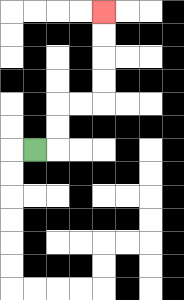{'start': '[1, 6]', 'end': '[4, 0]', 'path_directions': 'R,U,U,R,R,U,U,U,U', 'path_coordinates': '[[1, 6], [2, 6], [2, 5], [2, 4], [3, 4], [4, 4], [4, 3], [4, 2], [4, 1], [4, 0]]'}